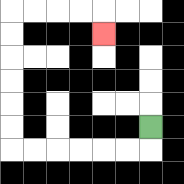{'start': '[6, 5]', 'end': '[4, 1]', 'path_directions': 'D,L,L,L,L,L,L,U,U,U,U,U,U,R,R,R,R,D', 'path_coordinates': '[[6, 5], [6, 6], [5, 6], [4, 6], [3, 6], [2, 6], [1, 6], [0, 6], [0, 5], [0, 4], [0, 3], [0, 2], [0, 1], [0, 0], [1, 0], [2, 0], [3, 0], [4, 0], [4, 1]]'}